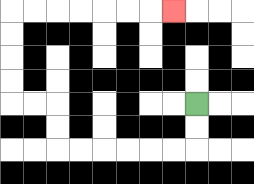{'start': '[8, 4]', 'end': '[7, 0]', 'path_directions': 'D,D,L,L,L,L,L,L,U,U,L,L,U,U,U,U,R,R,R,R,R,R,R', 'path_coordinates': '[[8, 4], [8, 5], [8, 6], [7, 6], [6, 6], [5, 6], [4, 6], [3, 6], [2, 6], [2, 5], [2, 4], [1, 4], [0, 4], [0, 3], [0, 2], [0, 1], [0, 0], [1, 0], [2, 0], [3, 0], [4, 0], [5, 0], [6, 0], [7, 0]]'}